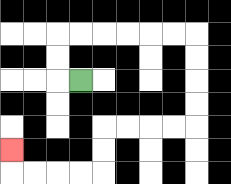{'start': '[3, 3]', 'end': '[0, 6]', 'path_directions': 'L,U,U,R,R,R,R,R,R,D,D,D,D,L,L,L,L,D,D,L,L,L,L,U', 'path_coordinates': '[[3, 3], [2, 3], [2, 2], [2, 1], [3, 1], [4, 1], [5, 1], [6, 1], [7, 1], [8, 1], [8, 2], [8, 3], [8, 4], [8, 5], [7, 5], [6, 5], [5, 5], [4, 5], [4, 6], [4, 7], [3, 7], [2, 7], [1, 7], [0, 7], [0, 6]]'}